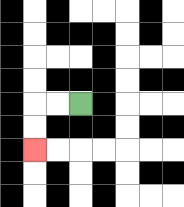{'start': '[3, 4]', 'end': '[1, 6]', 'path_directions': 'L,L,D,D', 'path_coordinates': '[[3, 4], [2, 4], [1, 4], [1, 5], [1, 6]]'}